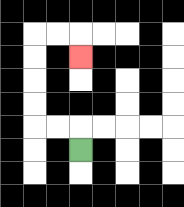{'start': '[3, 6]', 'end': '[3, 2]', 'path_directions': 'U,L,L,U,U,U,U,R,R,D', 'path_coordinates': '[[3, 6], [3, 5], [2, 5], [1, 5], [1, 4], [1, 3], [1, 2], [1, 1], [2, 1], [3, 1], [3, 2]]'}